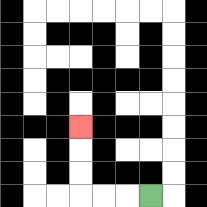{'start': '[6, 8]', 'end': '[3, 5]', 'path_directions': 'L,L,L,U,U,U', 'path_coordinates': '[[6, 8], [5, 8], [4, 8], [3, 8], [3, 7], [3, 6], [3, 5]]'}